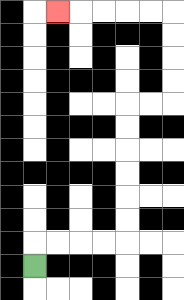{'start': '[1, 11]', 'end': '[2, 0]', 'path_directions': 'U,R,R,R,R,U,U,U,U,U,U,R,R,U,U,U,U,L,L,L,L,L', 'path_coordinates': '[[1, 11], [1, 10], [2, 10], [3, 10], [4, 10], [5, 10], [5, 9], [5, 8], [5, 7], [5, 6], [5, 5], [5, 4], [6, 4], [7, 4], [7, 3], [7, 2], [7, 1], [7, 0], [6, 0], [5, 0], [4, 0], [3, 0], [2, 0]]'}